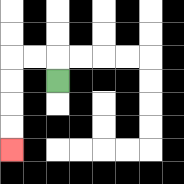{'start': '[2, 3]', 'end': '[0, 6]', 'path_directions': 'U,L,L,D,D,D,D', 'path_coordinates': '[[2, 3], [2, 2], [1, 2], [0, 2], [0, 3], [0, 4], [0, 5], [0, 6]]'}